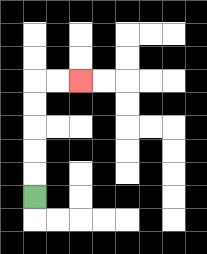{'start': '[1, 8]', 'end': '[3, 3]', 'path_directions': 'U,U,U,U,U,R,R', 'path_coordinates': '[[1, 8], [1, 7], [1, 6], [1, 5], [1, 4], [1, 3], [2, 3], [3, 3]]'}